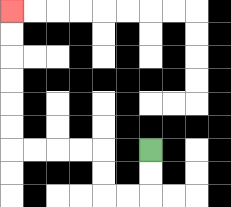{'start': '[6, 6]', 'end': '[0, 0]', 'path_directions': 'D,D,L,L,U,U,L,L,L,L,U,U,U,U,U,U', 'path_coordinates': '[[6, 6], [6, 7], [6, 8], [5, 8], [4, 8], [4, 7], [4, 6], [3, 6], [2, 6], [1, 6], [0, 6], [0, 5], [0, 4], [0, 3], [0, 2], [0, 1], [0, 0]]'}